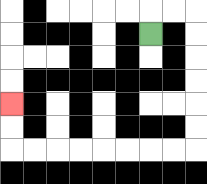{'start': '[6, 1]', 'end': '[0, 4]', 'path_directions': 'U,R,R,D,D,D,D,D,D,L,L,L,L,L,L,L,L,U,U', 'path_coordinates': '[[6, 1], [6, 0], [7, 0], [8, 0], [8, 1], [8, 2], [8, 3], [8, 4], [8, 5], [8, 6], [7, 6], [6, 6], [5, 6], [4, 6], [3, 6], [2, 6], [1, 6], [0, 6], [0, 5], [0, 4]]'}